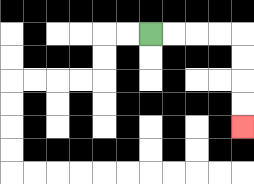{'start': '[6, 1]', 'end': '[10, 5]', 'path_directions': 'R,R,R,R,D,D,D,D', 'path_coordinates': '[[6, 1], [7, 1], [8, 1], [9, 1], [10, 1], [10, 2], [10, 3], [10, 4], [10, 5]]'}